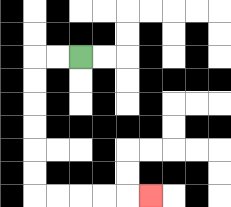{'start': '[3, 2]', 'end': '[6, 8]', 'path_directions': 'L,L,D,D,D,D,D,D,R,R,R,R,R', 'path_coordinates': '[[3, 2], [2, 2], [1, 2], [1, 3], [1, 4], [1, 5], [1, 6], [1, 7], [1, 8], [2, 8], [3, 8], [4, 8], [5, 8], [6, 8]]'}